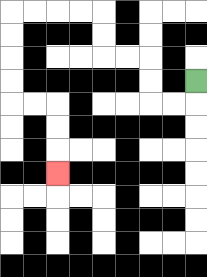{'start': '[8, 3]', 'end': '[2, 7]', 'path_directions': 'D,L,L,U,U,L,L,U,U,L,L,L,L,D,D,D,D,R,R,D,D,D', 'path_coordinates': '[[8, 3], [8, 4], [7, 4], [6, 4], [6, 3], [6, 2], [5, 2], [4, 2], [4, 1], [4, 0], [3, 0], [2, 0], [1, 0], [0, 0], [0, 1], [0, 2], [0, 3], [0, 4], [1, 4], [2, 4], [2, 5], [2, 6], [2, 7]]'}